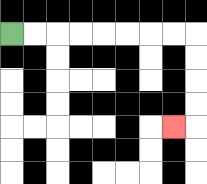{'start': '[0, 1]', 'end': '[7, 5]', 'path_directions': 'R,R,R,R,R,R,R,R,D,D,D,D,L', 'path_coordinates': '[[0, 1], [1, 1], [2, 1], [3, 1], [4, 1], [5, 1], [6, 1], [7, 1], [8, 1], [8, 2], [8, 3], [8, 4], [8, 5], [7, 5]]'}